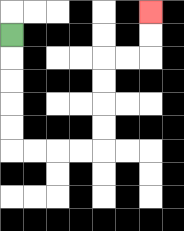{'start': '[0, 1]', 'end': '[6, 0]', 'path_directions': 'D,D,D,D,D,R,R,R,R,U,U,U,U,R,R,U,U', 'path_coordinates': '[[0, 1], [0, 2], [0, 3], [0, 4], [0, 5], [0, 6], [1, 6], [2, 6], [3, 6], [4, 6], [4, 5], [4, 4], [4, 3], [4, 2], [5, 2], [6, 2], [6, 1], [6, 0]]'}